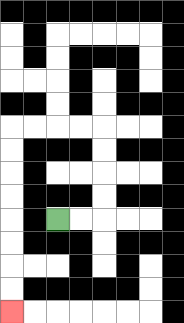{'start': '[2, 9]', 'end': '[0, 13]', 'path_directions': 'R,R,U,U,U,U,L,L,L,L,D,D,D,D,D,D,D,D', 'path_coordinates': '[[2, 9], [3, 9], [4, 9], [4, 8], [4, 7], [4, 6], [4, 5], [3, 5], [2, 5], [1, 5], [0, 5], [0, 6], [0, 7], [0, 8], [0, 9], [0, 10], [0, 11], [0, 12], [0, 13]]'}